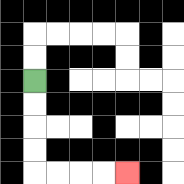{'start': '[1, 3]', 'end': '[5, 7]', 'path_directions': 'D,D,D,D,R,R,R,R', 'path_coordinates': '[[1, 3], [1, 4], [1, 5], [1, 6], [1, 7], [2, 7], [3, 7], [4, 7], [5, 7]]'}